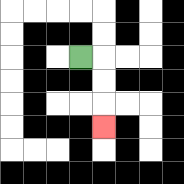{'start': '[3, 2]', 'end': '[4, 5]', 'path_directions': 'R,D,D,D', 'path_coordinates': '[[3, 2], [4, 2], [4, 3], [4, 4], [4, 5]]'}